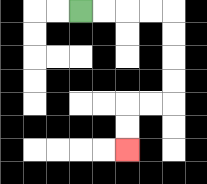{'start': '[3, 0]', 'end': '[5, 6]', 'path_directions': 'R,R,R,R,D,D,D,D,L,L,D,D', 'path_coordinates': '[[3, 0], [4, 0], [5, 0], [6, 0], [7, 0], [7, 1], [7, 2], [7, 3], [7, 4], [6, 4], [5, 4], [5, 5], [5, 6]]'}